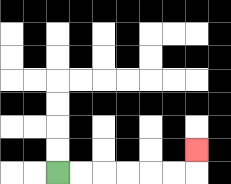{'start': '[2, 7]', 'end': '[8, 6]', 'path_directions': 'R,R,R,R,R,R,U', 'path_coordinates': '[[2, 7], [3, 7], [4, 7], [5, 7], [6, 7], [7, 7], [8, 7], [8, 6]]'}